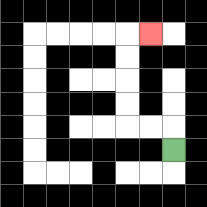{'start': '[7, 6]', 'end': '[6, 1]', 'path_directions': 'U,L,L,U,U,U,U,R', 'path_coordinates': '[[7, 6], [7, 5], [6, 5], [5, 5], [5, 4], [5, 3], [5, 2], [5, 1], [6, 1]]'}